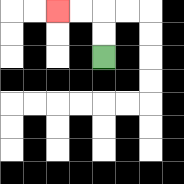{'start': '[4, 2]', 'end': '[2, 0]', 'path_directions': 'U,U,L,L', 'path_coordinates': '[[4, 2], [4, 1], [4, 0], [3, 0], [2, 0]]'}